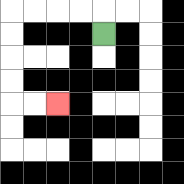{'start': '[4, 1]', 'end': '[2, 4]', 'path_directions': 'U,L,L,L,L,D,D,D,D,R,R', 'path_coordinates': '[[4, 1], [4, 0], [3, 0], [2, 0], [1, 0], [0, 0], [0, 1], [0, 2], [0, 3], [0, 4], [1, 4], [2, 4]]'}